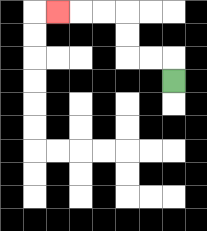{'start': '[7, 3]', 'end': '[2, 0]', 'path_directions': 'U,L,L,U,U,L,L,L', 'path_coordinates': '[[7, 3], [7, 2], [6, 2], [5, 2], [5, 1], [5, 0], [4, 0], [3, 0], [2, 0]]'}